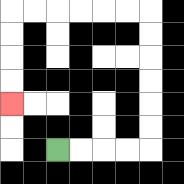{'start': '[2, 6]', 'end': '[0, 4]', 'path_directions': 'R,R,R,R,U,U,U,U,U,U,L,L,L,L,L,L,D,D,D,D', 'path_coordinates': '[[2, 6], [3, 6], [4, 6], [5, 6], [6, 6], [6, 5], [6, 4], [6, 3], [6, 2], [6, 1], [6, 0], [5, 0], [4, 0], [3, 0], [2, 0], [1, 0], [0, 0], [0, 1], [0, 2], [0, 3], [0, 4]]'}